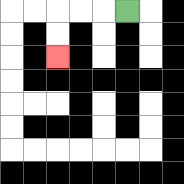{'start': '[5, 0]', 'end': '[2, 2]', 'path_directions': 'L,L,L,D,D', 'path_coordinates': '[[5, 0], [4, 0], [3, 0], [2, 0], [2, 1], [2, 2]]'}